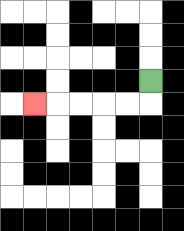{'start': '[6, 3]', 'end': '[1, 4]', 'path_directions': 'D,L,L,L,L,L', 'path_coordinates': '[[6, 3], [6, 4], [5, 4], [4, 4], [3, 4], [2, 4], [1, 4]]'}